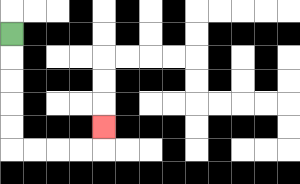{'start': '[0, 1]', 'end': '[4, 5]', 'path_directions': 'D,D,D,D,D,R,R,R,R,U', 'path_coordinates': '[[0, 1], [0, 2], [0, 3], [0, 4], [0, 5], [0, 6], [1, 6], [2, 6], [3, 6], [4, 6], [4, 5]]'}